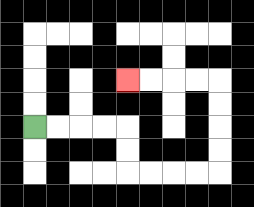{'start': '[1, 5]', 'end': '[5, 3]', 'path_directions': 'R,R,R,R,D,D,R,R,R,R,U,U,U,U,L,L,L,L', 'path_coordinates': '[[1, 5], [2, 5], [3, 5], [4, 5], [5, 5], [5, 6], [5, 7], [6, 7], [7, 7], [8, 7], [9, 7], [9, 6], [9, 5], [9, 4], [9, 3], [8, 3], [7, 3], [6, 3], [5, 3]]'}